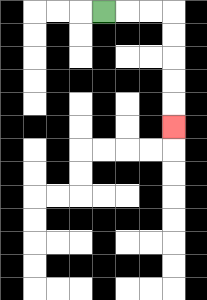{'start': '[4, 0]', 'end': '[7, 5]', 'path_directions': 'R,R,R,D,D,D,D,D', 'path_coordinates': '[[4, 0], [5, 0], [6, 0], [7, 0], [7, 1], [7, 2], [7, 3], [7, 4], [7, 5]]'}